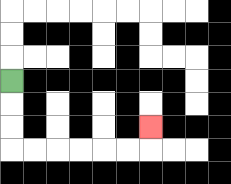{'start': '[0, 3]', 'end': '[6, 5]', 'path_directions': 'D,D,D,R,R,R,R,R,R,U', 'path_coordinates': '[[0, 3], [0, 4], [0, 5], [0, 6], [1, 6], [2, 6], [3, 6], [4, 6], [5, 6], [6, 6], [6, 5]]'}